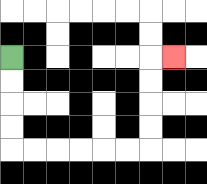{'start': '[0, 2]', 'end': '[7, 2]', 'path_directions': 'D,D,D,D,R,R,R,R,R,R,U,U,U,U,R', 'path_coordinates': '[[0, 2], [0, 3], [0, 4], [0, 5], [0, 6], [1, 6], [2, 6], [3, 6], [4, 6], [5, 6], [6, 6], [6, 5], [6, 4], [6, 3], [6, 2], [7, 2]]'}